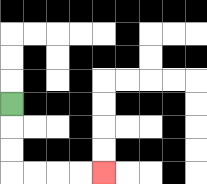{'start': '[0, 4]', 'end': '[4, 7]', 'path_directions': 'D,D,D,R,R,R,R', 'path_coordinates': '[[0, 4], [0, 5], [0, 6], [0, 7], [1, 7], [2, 7], [3, 7], [4, 7]]'}